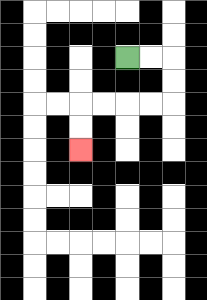{'start': '[5, 2]', 'end': '[3, 6]', 'path_directions': 'R,R,D,D,L,L,L,L,D,D', 'path_coordinates': '[[5, 2], [6, 2], [7, 2], [7, 3], [7, 4], [6, 4], [5, 4], [4, 4], [3, 4], [3, 5], [3, 6]]'}